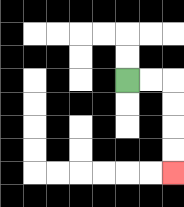{'start': '[5, 3]', 'end': '[7, 7]', 'path_directions': 'R,R,D,D,D,D', 'path_coordinates': '[[5, 3], [6, 3], [7, 3], [7, 4], [7, 5], [7, 6], [7, 7]]'}